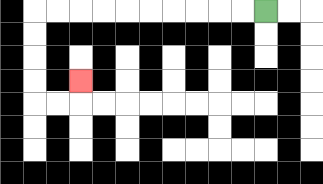{'start': '[11, 0]', 'end': '[3, 3]', 'path_directions': 'L,L,L,L,L,L,L,L,L,L,D,D,D,D,R,R,U', 'path_coordinates': '[[11, 0], [10, 0], [9, 0], [8, 0], [7, 0], [6, 0], [5, 0], [4, 0], [3, 0], [2, 0], [1, 0], [1, 1], [1, 2], [1, 3], [1, 4], [2, 4], [3, 4], [3, 3]]'}